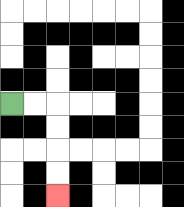{'start': '[0, 4]', 'end': '[2, 8]', 'path_directions': 'R,R,D,D,D,D', 'path_coordinates': '[[0, 4], [1, 4], [2, 4], [2, 5], [2, 6], [2, 7], [2, 8]]'}